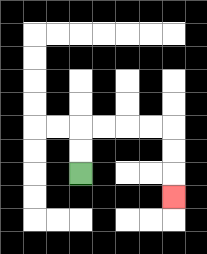{'start': '[3, 7]', 'end': '[7, 8]', 'path_directions': 'U,U,R,R,R,R,D,D,D', 'path_coordinates': '[[3, 7], [3, 6], [3, 5], [4, 5], [5, 5], [6, 5], [7, 5], [7, 6], [7, 7], [7, 8]]'}